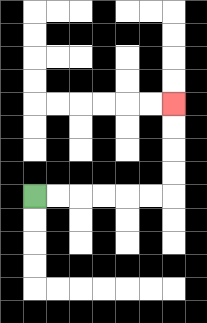{'start': '[1, 8]', 'end': '[7, 4]', 'path_directions': 'R,R,R,R,R,R,U,U,U,U', 'path_coordinates': '[[1, 8], [2, 8], [3, 8], [4, 8], [5, 8], [6, 8], [7, 8], [7, 7], [7, 6], [7, 5], [7, 4]]'}